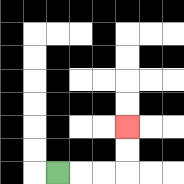{'start': '[2, 7]', 'end': '[5, 5]', 'path_directions': 'R,R,R,U,U', 'path_coordinates': '[[2, 7], [3, 7], [4, 7], [5, 7], [5, 6], [5, 5]]'}